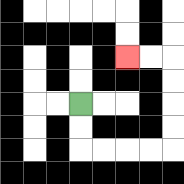{'start': '[3, 4]', 'end': '[5, 2]', 'path_directions': 'D,D,R,R,R,R,U,U,U,U,L,L', 'path_coordinates': '[[3, 4], [3, 5], [3, 6], [4, 6], [5, 6], [6, 6], [7, 6], [7, 5], [7, 4], [7, 3], [7, 2], [6, 2], [5, 2]]'}